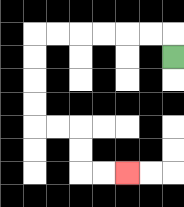{'start': '[7, 2]', 'end': '[5, 7]', 'path_directions': 'U,L,L,L,L,L,L,D,D,D,D,R,R,D,D,R,R', 'path_coordinates': '[[7, 2], [7, 1], [6, 1], [5, 1], [4, 1], [3, 1], [2, 1], [1, 1], [1, 2], [1, 3], [1, 4], [1, 5], [2, 5], [3, 5], [3, 6], [3, 7], [4, 7], [5, 7]]'}